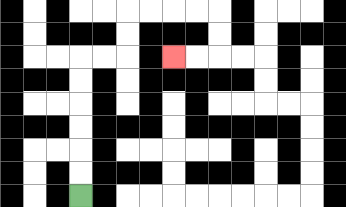{'start': '[3, 8]', 'end': '[7, 2]', 'path_directions': 'U,U,U,U,U,U,R,R,U,U,R,R,R,R,D,D,L,L', 'path_coordinates': '[[3, 8], [3, 7], [3, 6], [3, 5], [3, 4], [3, 3], [3, 2], [4, 2], [5, 2], [5, 1], [5, 0], [6, 0], [7, 0], [8, 0], [9, 0], [9, 1], [9, 2], [8, 2], [7, 2]]'}